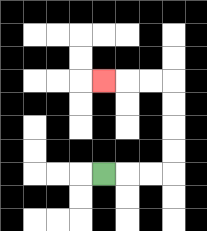{'start': '[4, 7]', 'end': '[4, 3]', 'path_directions': 'R,R,R,U,U,U,U,L,L,L', 'path_coordinates': '[[4, 7], [5, 7], [6, 7], [7, 7], [7, 6], [7, 5], [7, 4], [7, 3], [6, 3], [5, 3], [4, 3]]'}